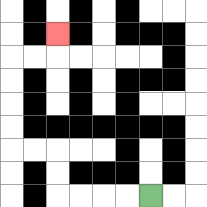{'start': '[6, 8]', 'end': '[2, 1]', 'path_directions': 'L,L,L,L,U,U,L,L,U,U,U,U,R,R,U', 'path_coordinates': '[[6, 8], [5, 8], [4, 8], [3, 8], [2, 8], [2, 7], [2, 6], [1, 6], [0, 6], [0, 5], [0, 4], [0, 3], [0, 2], [1, 2], [2, 2], [2, 1]]'}